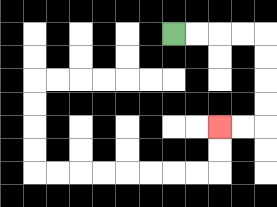{'start': '[7, 1]', 'end': '[9, 5]', 'path_directions': 'R,R,R,R,D,D,D,D,L,L', 'path_coordinates': '[[7, 1], [8, 1], [9, 1], [10, 1], [11, 1], [11, 2], [11, 3], [11, 4], [11, 5], [10, 5], [9, 5]]'}